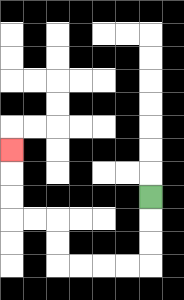{'start': '[6, 8]', 'end': '[0, 6]', 'path_directions': 'D,D,D,L,L,L,L,U,U,L,L,U,U,U', 'path_coordinates': '[[6, 8], [6, 9], [6, 10], [6, 11], [5, 11], [4, 11], [3, 11], [2, 11], [2, 10], [2, 9], [1, 9], [0, 9], [0, 8], [0, 7], [0, 6]]'}